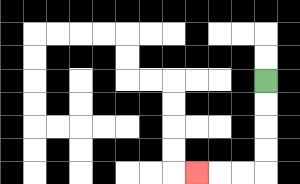{'start': '[11, 3]', 'end': '[8, 7]', 'path_directions': 'D,D,D,D,L,L,L', 'path_coordinates': '[[11, 3], [11, 4], [11, 5], [11, 6], [11, 7], [10, 7], [9, 7], [8, 7]]'}